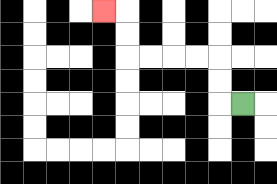{'start': '[10, 4]', 'end': '[4, 0]', 'path_directions': 'L,U,U,L,L,L,L,U,U,L', 'path_coordinates': '[[10, 4], [9, 4], [9, 3], [9, 2], [8, 2], [7, 2], [6, 2], [5, 2], [5, 1], [5, 0], [4, 0]]'}